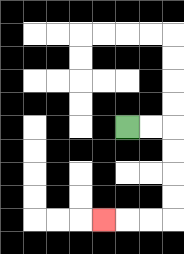{'start': '[5, 5]', 'end': '[4, 9]', 'path_directions': 'R,R,D,D,D,D,L,L,L', 'path_coordinates': '[[5, 5], [6, 5], [7, 5], [7, 6], [7, 7], [7, 8], [7, 9], [6, 9], [5, 9], [4, 9]]'}